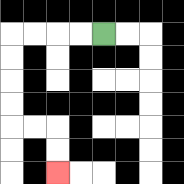{'start': '[4, 1]', 'end': '[2, 7]', 'path_directions': 'L,L,L,L,D,D,D,D,R,R,D,D', 'path_coordinates': '[[4, 1], [3, 1], [2, 1], [1, 1], [0, 1], [0, 2], [0, 3], [0, 4], [0, 5], [1, 5], [2, 5], [2, 6], [2, 7]]'}